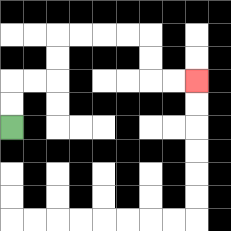{'start': '[0, 5]', 'end': '[8, 3]', 'path_directions': 'U,U,R,R,U,U,R,R,R,R,D,D,R,R', 'path_coordinates': '[[0, 5], [0, 4], [0, 3], [1, 3], [2, 3], [2, 2], [2, 1], [3, 1], [4, 1], [5, 1], [6, 1], [6, 2], [6, 3], [7, 3], [8, 3]]'}